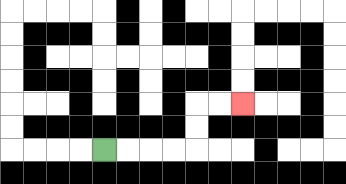{'start': '[4, 6]', 'end': '[10, 4]', 'path_directions': 'R,R,R,R,U,U,R,R', 'path_coordinates': '[[4, 6], [5, 6], [6, 6], [7, 6], [8, 6], [8, 5], [8, 4], [9, 4], [10, 4]]'}